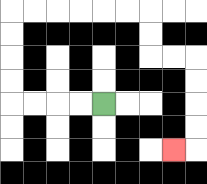{'start': '[4, 4]', 'end': '[7, 6]', 'path_directions': 'L,L,L,L,U,U,U,U,R,R,R,R,R,R,D,D,R,R,D,D,D,D,L', 'path_coordinates': '[[4, 4], [3, 4], [2, 4], [1, 4], [0, 4], [0, 3], [0, 2], [0, 1], [0, 0], [1, 0], [2, 0], [3, 0], [4, 0], [5, 0], [6, 0], [6, 1], [6, 2], [7, 2], [8, 2], [8, 3], [8, 4], [8, 5], [8, 6], [7, 6]]'}